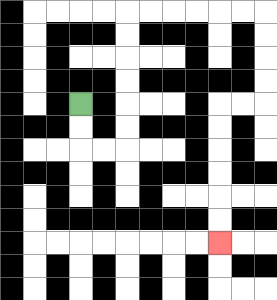{'start': '[3, 4]', 'end': '[9, 10]', 'path_directions': 'D,D,R,R,U,U,U,U,U,U,R,R,R,R,R,R,D,D,D,D,L,L,D,D,D,D,D,D', 'path_coordinates': '[[3, 4], [3, 5], [3, 6], [4, 6], [5, 6], [5, 5], [5, 4], [5, 3], [5, 2], [5, 1], [5, 0], [6, 0], [7, 0], [8, 0], [9, 0], [10, 0], [11, 0], [11, 1], [11, 2], [11, 3], [11, 4], [10, 4], [9, 4], [9, 5], [9, 6], [9, 7], [9, 8], [9, 9], [9, 10]]'}